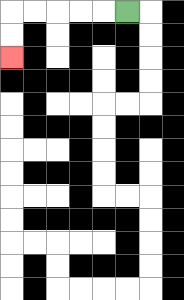{'start': '[5, 0]', 'end': '[0, 2]', 'path_directions': 'L,L,L,L,L,D,D', 'path_coordinates': '[[5, 0], [4, 0], [3, 0], [2, 0], [1, 0], [0, 0], [0, 1], [0, 2]]'}